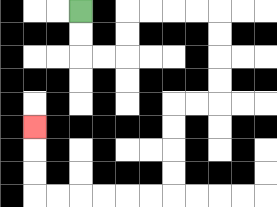{'start': '[3, 0]', 'end': '[1, 5]', 'path_directions': 'D,D,R,R,U,U,R,R,R,R,D,D,D,D,L,L,D,D,D,D,L,L,L,L,L,L,U,U,U', 'path_coordinates': '[[3, 0], [3, 1], [3, 2], [4, 2], [5, 2], [5, 1], [5, 0], [6, 0], [7, 0], [8, 0], [9, 0], [9, 1], [9, 2], [9, 3], [9, 4], [8, 4], [7, 4], [7, 5], [7, 6], [7, 7], [7, 8], [6, 8], [5, 8], [4, 8], [3, 8], [2, 8], [1, 8], [1, 7], [1, 6], [1, 5]]'}